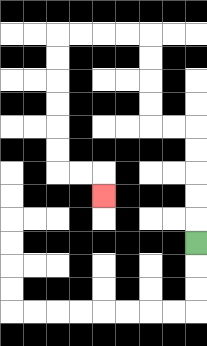{'start': '[8, 10]', 'end': '[4, 8]', 'path_directions': 'U,U,U,U,U,L,L,U,U,U,U,L,L,L,L,D,D,D,D,D,D,R,R,D', 'path_coordinates': '[[8, 10], [8, 9], [8, 8], [8, 7], [8, 6], [8, 5], [7, 5], [6, 5], [6, 4], [6, 3], [6, 2], [6, 1], [5, 1], [4, 1], [3, 1], [2, 1], [2, 2], [2, 3], [2, 4], [2, 5], [2, 6], [2, 7], [3, 7], [4, 7], [4, 8]]'}